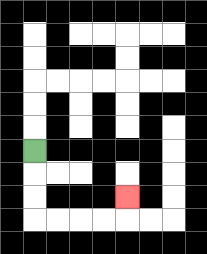{'start': '[1, 6]', 'end': '[5, 8]', 'path_directions': 'D,D,D,R,R,R,R,U', 'path_coordinates': '[[1, 6], [1, 7], [1, 8], [1, 9], [2, 9], [3, 9], [4, 9], [5, 9], [5, 8]]'}